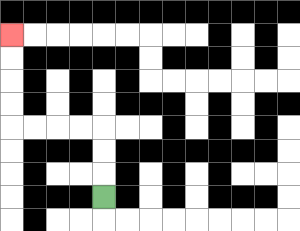{'start': '[4, 8]', 'end': '[0, 1]', 'path_directions': 'U,U,U,L,L,L,L,U,U,U,U', 'path_coordinates': '[[4, 8], [4, 7], [4, 6], [4, 5], [3, 5], [2, 5], [1, 5], [0, 5], [0, 4], [0, 3], [0, 2], [0, 1]]'}